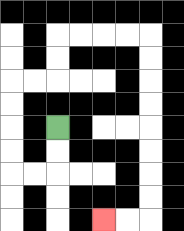{'start': '[2, 5]', 'end': '[4, 9]', 'path_directions': 'D,D,L,L,U,U,U,U,R,R,U,U,R,R,R,R,D,D,D,D,D,D,D,D,L,L', 'path_coordinates': '[[2, 5], [2, 6], [2, 7], [1, 7], [0, 7], [0, 6], [0, 5], [0, 4], [0, 3], [1, 3], [2, 3], [2, 2], [2, 1], [3, 1], [4, 1], [5, 1], [6, 1], [6, 2], [6, 3], [6, 4], [6, 5], [6, 6], [6, 7], [6, 8], [6, 9], [5, 9], [4, 9]]'}